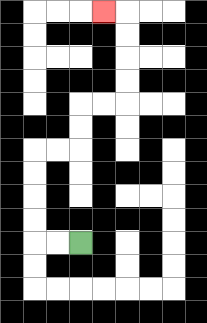{'start': '[3, 10]', 'end': '[4, 0]', 'path_directions': 'L,L,U,U,U,U,R,R,U,U,R,R,U,U,U,U,L', 'path_coordinates': '[[3, 10], [2, 10], [1, 10], [1, 9], [1, 8], [1, 7], [1, 6], [2, 6], [3, 6], [3, 5], [3, 4], [4, 4], [5, 4], [5, 3], [5, 2], [5, 1], [5, 0], [4, 0]]'}